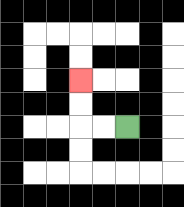{'start': '[5, 5]', 'end': '[3, 3]', 'path_directions': 'L,L,U,U', 'path_coordinates': '[[5, 5], [4, 5], [3, 5], [3, 4], [3, 3]]'}